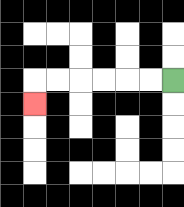{'start': '[7, 3]', 'end': '[1, 4]', 'path_directions': 'L,L,L,L,L,L,D', 'path_coordinates': '[[7, 3], [6, 3], [5, 3], [4, 3], [3, 3], [2, 3], [1, 3], [1, 4]]'}